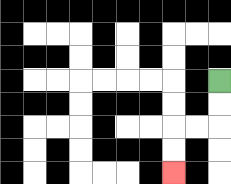{'start': '[9, 3]', 'end': '[7, 7]', 'path_directions': 'D,D,L,L,D,D', 'path_coordinates': '[[9, 3], [9, 4], [9, 5], [8, 5], [7, 5], [7, 6], [7, 7]]'}